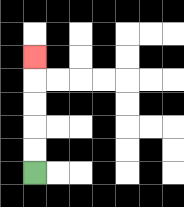{'start': '[1, 7]', 'end': '[1, 2]', 'path_directions': 'U,U,U,U,U', 'path_coordinates': '[[1, 7], [1, 6], [1, 5], [1, 4], [1, 3], [1, 2]]'}